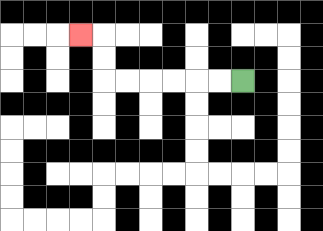{'start': '[10, 3]', 'end': '[3, 1]', 'path_directions': 'L,L,L,L,L,L,U,U,L', 'path_coordinates': '[[10, 3], [9, 3], [8, 3], [7, 3], [6, 3], [5, 3], [4, 3], [4, 2], [4, 1], [3, 1]]'}